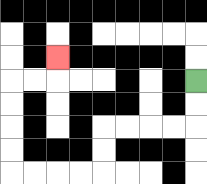{'start': '[8, 3]', 'end': '[2, 2]', 'path_directions': 'D,D,L,L,L,L,D,D,L,L,L,L,U,U,U,U,R,R,U', 'path_coordinates': '[[8, 3], [8, 4], [8, 5], [7, 5], [6, 5], [5, 5], [4, 5], [4, 6], [4, 7], [3, 7], [2, 7], [1, 7], [0, 7], [0, 6], [0, 5], [0, 4], [0, 3], [1, 3], [2, 3], [2, 2]]'}